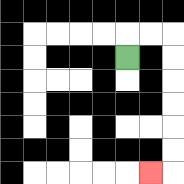{'start': '[5, 2]', 'end': '[6, 7]', 'path_directions': 'U,R,R,D,D,D,D,D,D,L', 'path_coordinates': '[[5, 2], [5, 1], [6, 1], [7, 1], [7, 2], [7, 3], [7, 4], [7, 5], [7, 6], [7, 7], [6, 7]]'}